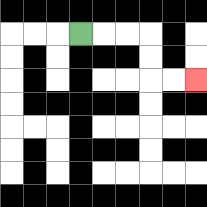{'start': '[3, 1]', 'end': '[8, 3]', 'path_directions': 'R,R,R,D,D,R,R', 'path_coordinates': '[[3, 1], [4, 1], [5, 1], [6, 1], [6, 2], [6, 3], [7, 3], [8, 3]]'}